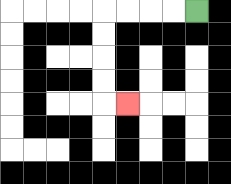{'start': '[8, 0]', 'end': '[5, 4]', 'path_directions': 'L,L,L,L,D,D,D,D,R', 'path_coordinates': '[[8, 0], [7, 0], [6, 0], [5, 0], [4, 0], [4, 1], [4, 2], [4, 3], [4, 4], [5, 4]]'}